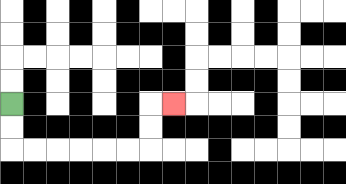{'start': '[0, 4]', 'end': '[7, 4]', 'path_directions': 'D,D,R,R,R,R,R,R,U,U,R', 'path_coordinates': '[[0, 4], [0, 5], [0, 6], [1, 6], [2, 6], [3, 6], [4, 6], [5, 6], [6, 6], [6, 5], [6, 4], [7, 4]]'}